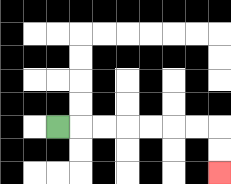{'start': '[2, 5]', 'end': '[9, 7]', 'path_directions': 'R,R,R,R,R,R,R,D,D', 'path_coordinates': '[[2, 5], [3, 5], [4, 5], [5, 5], [6, 5], [7, 5], [8, 5], [9, 5], [9, 6], [9, 7]]'}